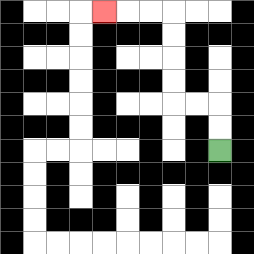{'start': '[9, 6]', 'end': '[4, 0]', 'path_directions': 'U,U,L,L,U,U,U,U,L,L,L', 'path_coordinates': '[[9, 6], [9, 5], [9, 4], [8, 4], [7, 4], [7, 3], [7, 2], [7, 1], [7, 0], [6, 0], [5, 0], [4, 0]]'}